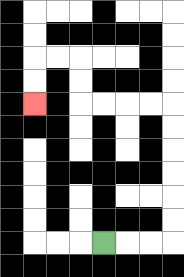{'start': '[4, 10]', 'end': '[1, 4]', 'path_directions': 'R,R,R,U,U,U,U,U,U,L,L,L,L,U,U,L,L,D,D', 'path_coordinates': '[[4, 10], [5, 10], [6, 10], [7, 10], [7, 9], [7, 8], [7, 7], [7, 6], [7, 5], [7, 4], [6, 4], [5, 4], [4, 4], [3, 4], [3, 3], [3, 2], [2, 2], [1, 2], [1, 3], [1, 4]]'}